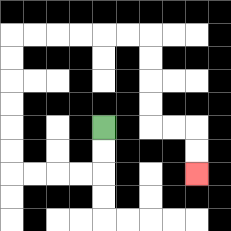{'start': '[4, 5]', 'end': '[8, 7]', 'path_directions': 'D,D,L,L,L,L,U,U,U,U,U,U,R,R,R,R,R,R,D,D,D,D,R,R,D,D', 'path_coordinates': '[[4, 5], [4, 6], [4, 7], [3, 7], [2, 7], [1, 7], [0, 7], [0, 6], [0, 5], [0, 4], [0, 3], [0, 2], [0, 1], [1, 1], [2, 1], [3, 1], [4, 1], [5, 1], [6, 1], [6, 2], [6, 3], [6, 4], [6, 5], [7, 5], [8, 5], [8, 6], [8, 7]]'}